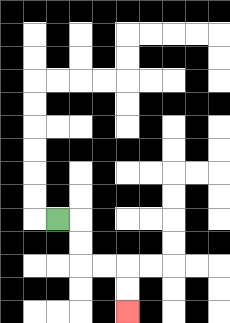{'start': '[2, 9]', 'end': '[5, 13]', 'path_directions': 'R,D,D,R,R,D,D', 'path_coordinates': '[[2, 9], [3, 9], [3, 10], [3, 11], [4, 11], [5, 11], [5, 12], [5, 13]]'}